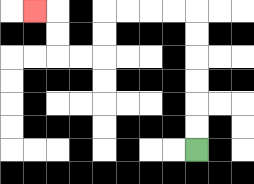{'start': '[8, 6]', 'end': '[1, 0]', 'path_directions': 'U,U,U,U,U,U,L,L,L,L,D,D,L,L,U,U,L', 'path_coordinates': '[[8, 6], [8, 5], [8, 4], [8, 3], [8, 2], [8, 1], [8, 0], [7, 0], [6, 0], [5, 0], [4, 0], [4, 1], [4, 2], [3, 2], [2, 2], [2, 1], [2, 0], [1, 0]]'}